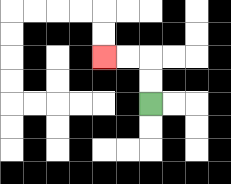{'start': '[6, 4]', 'end': '[4, 2]', 'path_directions': 'U,U,L,L', 'path_coordinates': '[[6, 4], [6, 3], [6, 2], [5, 2], [4, 2]]'}